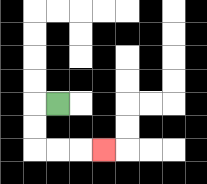{'start': '[2, 4]', 'end': '[4, 6]', 'path_directions': 'L,D,D,R,R,R', 'path_coordinates': '[[2, 4], [1, 4], [1, 5], [1, 6], [2, 6], [3, 6], [4, 6]]'}